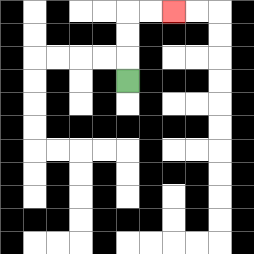{'start': '[5, 3]', 'end': '[7, 0]', 'path_directions': 'U,U,U,R,R', 'path_coordinates': '[[5, 3], [5, 2], [5, 1], [5, 0], [6, 0], [7, 0]]'}